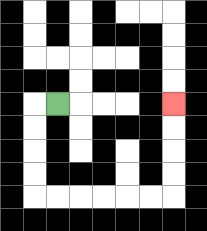{'start': '[2, 4]', 'end': '[7, 4]', 'path_directions': 'L,D,D,D,D,R,R,R,R,R,R,U,U,U,U', 'path_coordinates': '[[2, 4], [1, 4], [1, 5], [1, 6], [1, 7], [1, 8], [2, 8], [3, 8], [4, 8], [5, 8], [6, 8], [7, 8], [7, 7], [7, 6], [7, 5], [7, 4]]'}